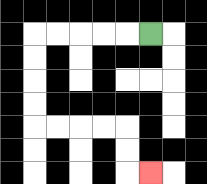{'start': '[6, 1]', 'end': '[6, 7]', 'path_directions': 'L,L,L,L,L,D,D,D,D,R,R,R,R,D,D,R', 'path_coordinates': '[[6, 1], [5, 1], [4, 1], [3, 1], [2, 1], [1, 1], [1, 2], [1, 3], [1, 4], [1, 5], [2, 5], [3, 5], [4, 5], [5, 5], [5, 6], [5, 7], [6, 7]]'}